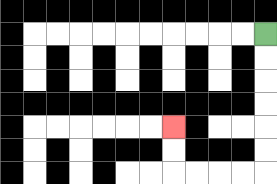{'start': '[11, 1]', 'end': '[7, 5]', 'path_directions': 'D,D,D,D,D,D,L,L,L,L,U,U', 'path_coordinates': '[[11, 1], [11, 2], [11, 3], [11, 4], [11, 5], [11, 6], [11, 7], [10, 7], [9, 7], [8, 7], [7, 7], [7, 6], [7, 5]]'}